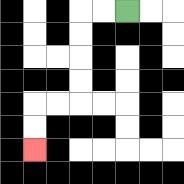{'start': '[5, 0]', 'end': '[1, 6]', 'path_directions': 'L,L,D,D,D,D,L,L,D,D', 'path_coordinates': '[[5, 0], [4, 0], [3, 0], [3, 1], [3, 2], [3, 3], [3, 4], [2, 4], [1, 4], [1, 5], [1, 6]]'}